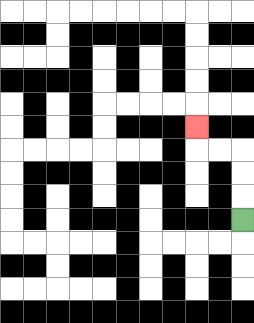{'start': '[10, 9]', 'end': '[8, 5]', 'path_directions': 'U,U,U,L,L,U', 'path_coordinates': '[[10, 9], [10, 8], [10, 7], [10, 6], [9, 6], [8, 6], [8, 5]]'}